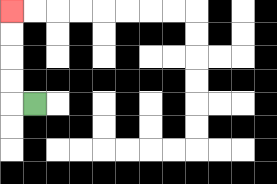{'start': '[1, 4]', 'end': '[0, 0]', 'path_directions': 'L,U,U,U,U', 'path_coordinates': '[[1, 4], [0, 4], [0, 3], [0, 2], [0, 1], [0, 0]]'}